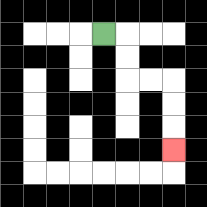{'start': '[4, 1]', 'end': '[7, 6]', 'path_directions': 'R,D,D,R,R,D,D,D', 'path_coordinates': '[[4, 1], [5, 1], [5, 2], [5, 3], [6, 3], [7, 3], [7, 4], [7, 5], [7, 6]]'}